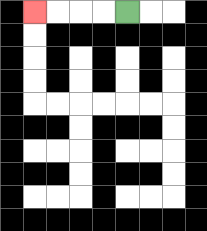{'start': '[5, 0]', 'end': '[1, 0]', 'path_directions': 'L,L,L,L', 'path_coordinates': '[[5, 0], [4, 0], [3, 0], [2, 0], [1, 0]]'}